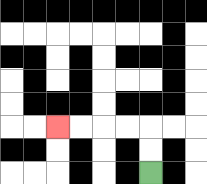{'start': '[6, 7]', 'end': '[2, 5]', 'path_directions': 'U,U,L,L,L,L', 'path_coordinates': '[[6, 7], [6, 6], [6, 5], [5, 5], [4, 5], [3, 5], [2, 5]]'}